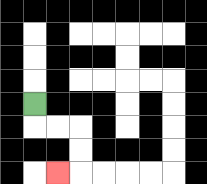{'start': '[1, 4]', 'end': '[2, 7]', 'path_directions': 'D,R,R,D,D,L', 'path_coordinates': '[[1, 4], [1, 5], [2, 5], [3, 5], [3, 6], [3, 7], [2, 7]]'}